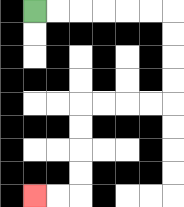{'start': '[1, 0]', 'end': '[1, 8]', 'path_directions': 'R,R,R,R,R,R,D,D,D,D,L,L,L,L,D,D,D,D,L,L', 'path_coordinates': '[[1, 0], [2, 0], [3, 0], [4, 0], [5, 0], [6, 0], [7, 0], [7, 1], [7, 2], [7, 3], [7, 4], [6, 4], [5, 4], [4, 4], [3, 4], [3, 5], [3, 6], [3, 7], [3, 8], [2, 8], [1, 8]]'}